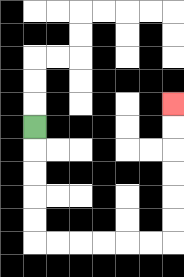{'start': '[1, 5]', 'end': '[7, 4]', 'path_directions': 'D,D,D,D,D,R,R,R,R,R,R,U,U,U,U,U,U', 'path_coordinates': '[[1, 5], [1, 6], [1, 7], [1, 8], [1, 9], [1, 10], [2, 10], [3, 10], [4, 10], [5, 10], [6, 10], [7, 10], [7, 9], [7, 8], [7, 7], [7, 6], [7, 5], [7, 4]]'}